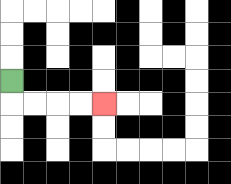{'start': '[0, 3]', 'end': '[4, 4]', 'path_directions': 'D,R,R,R,R', 'path_coordinates': '[[0, 3], [0, 4], [1, 4], [2, 4], [3, 4], [4, 4]]'}